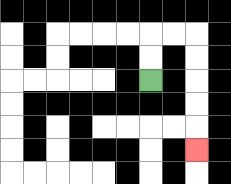{'start': '[6, 3]', 'end': '[8, 6]', 'path_directions': 'U,U,R,R,D,D,D,D,D', 'path_coordinates': '[[6, 3], [6, 2], [6, 1], [7, 1], [8, 1], [8, 2], [8, 3], [8, 4], [8, 5], [8, 6]]'}